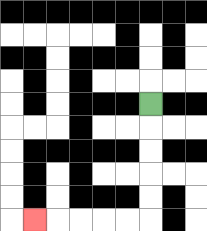{'start': '[6, 4]', 'end': '[1, 9]', 'path_directions': 'D,D,D,D,D,L,L,L,L,L', 'path_coordinates': '[[6, 4], [6, 5], [6, 6], [6, 7], [6, 8], [6, 9], [5, 9], [4, 9], [3, 9], [2, 9], [1, 9]]'}